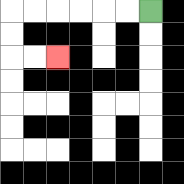{'start': '[6, 0]', 'end': '[2, 2]', 'path_directions': 'L,L,L,L,L,L,D,D,R,R', 'path_coordinates': '[[6, 0], [5, 0], [4, 0], [3, 0], [2, 0], [1, 0], [0, 0], [0, 1], [0, 2], [1, 2], [2, 2]]'}